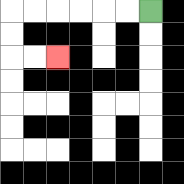{'start': '[6, 0]', 'end': '[2, 2]', 'path_directions': 'L,L,L,L,L,L,D,D,R,R', 'path_coordinates': '[[6, 0], [5, 0], [4, 0], [3, 0], [2, 0], [1, 0], [0, 0], [0, 1], [0, 2], [1, 2], [2, 2]]'}